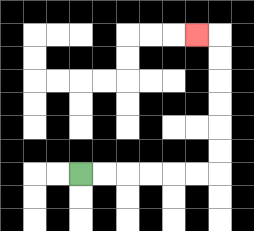{'start': '[3, 7]', 'end': '[8, 1]', 'path_directions': 'R,R,R,R,R,R,U,U,U,U,U,U,L', 'path_coordinates': '[[3, 7], [4, 7], [5, 7], [6, 7], [7, 7], [8, 7], [9, 7], [9, 6], [9, 5], [9, 4], [9, 3], [9, 2], [9, 1], [8, 1]]'}